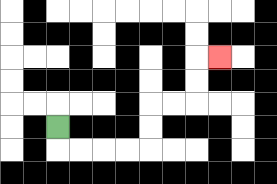{'start': '[2, 5]', 'end': '[9, 2]', 'path_directions': 'D,R,R,R,R,U,U,R,R,U,U,R', 'path_coordinates': '[[2, 5], [2, 6], [3, 6], [4, 6], [5, 6], [6, 6], [6, 5], [6, 4], [7, 4], [8, 4], [8, 3], [8, 2], [9, 2]]'}